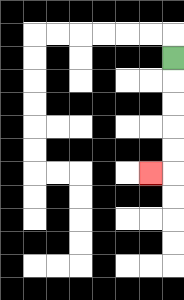{'start': '[7, 2]', 'end': '[6, 7]', 'path_directions': 'D,D,D,D,D,L', 'path_coordinates': '[[7, 2], [7, 3], [7, 4], [7, 5], [7, 6], [7, 7], [6, 7]]'}